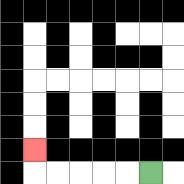{'start': '[6, 7]', 'end': '[1, 6]', 'path_directions': 'L,L,L,L,L,U', 'path_coordinates': '[[6, 7], [5, 7], [4, 7], [3, 7], [2, 7], [1, 7], [1, 6]]'}